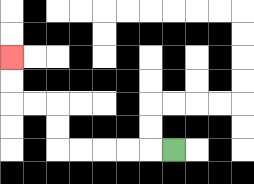{'start': '[7, 6]', 'end': '[0, 2]', 'path_directions': 'L,L,L,L,L,U,U,L,L,U,U', 'path_coordinates': '[[7, 6], [6, 6], [5, 6], [4, 6], [3, 6], [2, 6], [2, 5], [2, 4], [1, 4], [0, 4], [0, 3], [0, 2]]'}